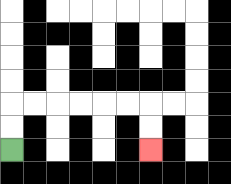{'start': '[0, 6]', 'end': '[6, 6]', 'path_directions': 'U,U,R,R,R,R,R,R,D,D', 'path_coordinates': '[[0, 6], [0, 5], [0, 4], [1, 4], [2, 4], [3, 4], [4, 4], [5, 4], [6, 4], [6, 5], [6, 6]]'}